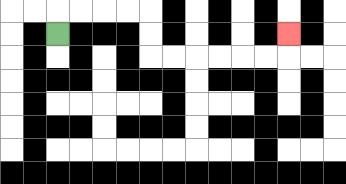{'start': '[2, 1]', 'end': '[12, 1]', 'path_directions': 'U,R,R,R,R,D,D,R,R,R,R,R,R,U', 'path_coordinates': '[[2, 1], [2, 0], [3, 0], [4, 0], [5, 0], [6, 0], [6, 1], [6, 2], [7, 2], [8, 2], [9, 2], [10, 2], [11, 2], [12, 2], [12, 1]]'}